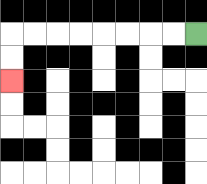{'start': '[8, 1]', 'end': '[0, 3]', 'path_directions': 'L,L,L,L,L,L,L,L,D,D', 'path_coordinates': '[[8, 1], [7, 1], [6, 1], [5, 1], [4, 1], [3, 1], [2, 1], [1, 1], [0, 1], [0, 2], [0, 3]]'}